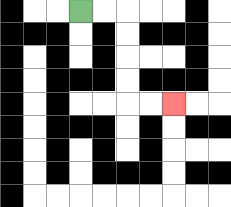{'start': '[3, 0]', 'end': '[7, 4]', 'path_directions': 'R,R,D,D,D,D,R,R', 'path_coordinates': '[[3, 0], [4, 0], [5, 0], [5, 1], [5, 2], [5, 3], [5, 4], [6, 4], [7, 4]]'}